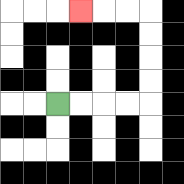{'start': '[2, 4]', 'end': '[3, 0]', 'path_directions': 'R,R,R,R,U,U,U,U,L,L,L', 'path_coordinates': '[[2, 4], [3, 4], [4, 4], [5, 4], [6, 4], [6, 3], [6, 2], [6, 1], [6, 0], [5, 0], [4, 0], [3, 0]]'}